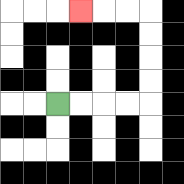{'start': '[2, 4]', 'end': '[3, 0]', 'path_directions': 'R,R,R,R,U,U,U,U,L,L,L', 'path_coordinates': '[[2, 4], [3, 4], [4, 4], [5, 4], [6, 4], [6, 3], [6, 2], [6, 1], [6, 0], [5, 0], [4, 0], [3, 0]]'}